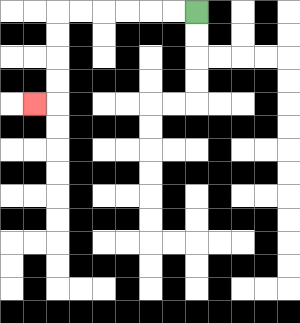{'start': '[8, 0]', 'end': '[1, 4]', 'path_directions': 'L,L,L,L,L,L,D,D,D,D,L', 'path_coordinates': '[[8, 0], [7, 0], [6, 0], [5, 0], [4, 0], [3, 0], [2, 0], [2, 1], [2, 2], [2, 3], [2, 4], [1, 4]]'}